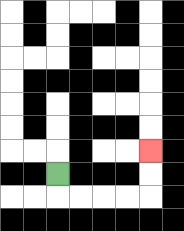{'start': '[2, 7]', 'end': '[6, 6]', 'path_directions': 'D,R,R,R,R,U,U', 'path_coordinates': '[[2, 7], [2, 8], [3, 8], [4, 8], [5, 8], [6, 8], [6, 7], [6, 6]]'}